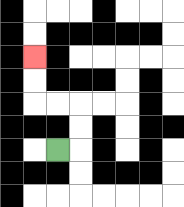{'start': '[2, 6]', 'end': '[1, 2]', 'path_directions': 'R,U,U,L,L,U,U', 'path_coordinates': '[[2, 6], [3, 6], [3, 5], [3, 4], [2, 4], [1, 4], [1, 3], [1, 2]]'}